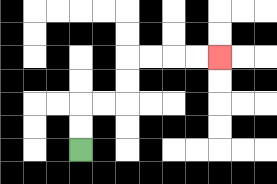{'start': '[3, 6]', 'end': '[9, 2]', 'path_directions': 'U,U,R,R,U,U,R,R,R,R', 'path_coordinates': '[[3, 6], [3, 5], [3, 4], [4, 4], [5, 4], [5, 3], [5, 2], [6, 2], [7, 2], [8, 2], [9, 2]]'}